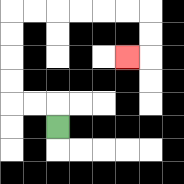{'start': '[2, 5]', 'end': '[5, 2]', 'path_directions': 'U,L,L,U,U,U,U,R,R,R,R,R,R,D,D,L', 'path_coordinates': '[[2, 5], [2, 4], [1, 4], [0, 4], [0, 3], [0, 2], [0, 1], [0, 0], [1, 0], [2, 0], [3, 0], [4, 0], [5, 0], [6, 0], [6, 1], [6, 2], [5, 2]]'}